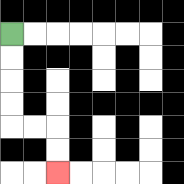{'start': '[0, 1]', 'end': '[2, 7]', 'path_directions': 'D,D,D,D,R,R,D,D', 'path_coordinates': '[[0, 1], [0, 2], [0, 3], [0, 4], [0, 5], [1, 5], [2, 5], [2, 6], [2, 7]]'}